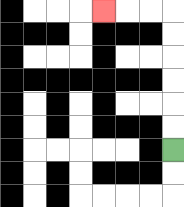{'start': '[7, 6]', 'end': '[4, 0]', 'path_directions': 'U,U,U,U,U,U,L,L,L', 'path_coordinates': '[[7, 6], [7, 5], [7, 4], [7, 3], [7, 2], [7, 1], [7, 0], [6, 0], [5, 0], [4, 0]]'}